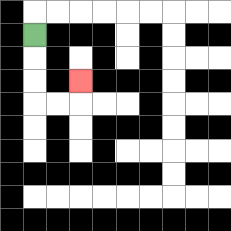{'start': '[1, 1]', 'end': '[3, 3]', 'path_directions': 'D,D,D,R,R,U', 'path_coordinates': '[[1, 1], [1, 2], [1, 3], [1, 4], [2, 4], [3, 4], [3, 3]]'}